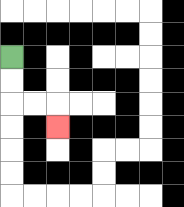{'start': '[0, 2]', 'end': '[2, 5]', 'path_directions': 'D,D,R,R,D', 'path_coordinates': '[[0, 2], [0, 3], [0, 4], [1, 4], [2, 4], [2, 5]]'}